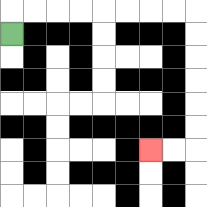{'start': '[0, 1]', 'end': '[6, 6]', 'path_directions': 'U,R,R,R,R,R,R,R,R,D,D,D,D,D,D,L,L', 'path_coordinates': '[[0, 1], [0, 0], [1, 0], [2, 0], [3, 0], [4, 0], [5, 0], [6, 0], [7, 0], [8, 0], [8, 1], [8, 2], [8, 3], [8, 4], [8, 5], [8, 6], [7, 6], [6, 6]]'}